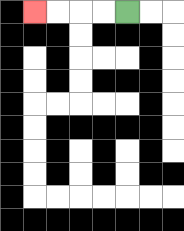{'start': '[5, 0]', 'end': '[1, 0]', 'path_directions': 'L,L,L,L', 'path_coordinates': '[[5, 0], [4, 0], [3, 0], [2, 0], [1, 0]]'}